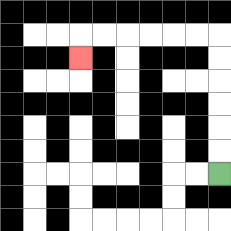{'start': '[9, 7]', 'end': '[3, 2]', 'path_directions': 'U,U,U,U,U,U,L,L,L,L,L,L,D', 'path_coordinates': '[[9, 7], [9, 6], [9, 5], [9, 4], [9, 3], [9, 2], [9, 1], [8, 1], [7, 1], [6, 1], [5, 1], [4, 1], [3, 1], [3, 2]]'}